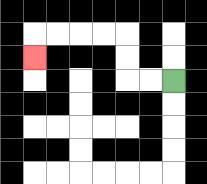{'start': '[7, 3]', 'end': '[1, 2]', 'path_directions': 'L,L,U,U,L,L,L,L,D', 'path_coordinates': '[[7, 3], [6, 3], [5, 3], [5, 2], [5, 1], [4, 1], [3, 1], [2, 1], [1, 1], [1, 2]]'}